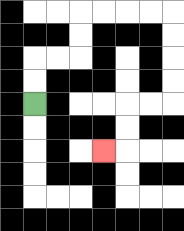{'start': '[1, 4]', 'end': '[4, 6]', 'path_directions': 'U,U,R,R,U,U,R,R,R,R,D,D,D,D,L,L,D,D,L', 'path_coordinates': '[[1, 4], [1, 3], [1, 2], [2, 2], [3, 2], [3, 1], [3, 0], [4, 0], [5, 0], [6, 0], [7, 0], [7, 1], [7, 2], [7, 3], [7, 4], [6, 4], [5, 4], [5, 5], [5, 6], [4, 6]]'}